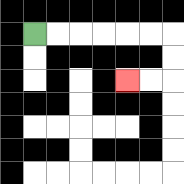{'start': '[1, 1]', 'end': '[5, 3]', 'path_directions': 'R,R,R,R,R,R,D,D,L,L', 'path_coordinates': '[[1, 1], [2, 1], [3, 1], [4, 1], [5, 1], [6, 1], [7, 1], [7, 2], [7, 3], [6, 3], [5, 3]]'}